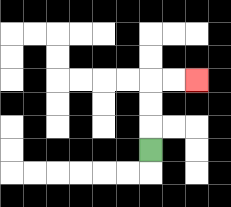{'start': '[6, 6]', 'end': '[8, 3]', 'path_directions': 'U,U,U,R,R', 'path_coordinates': '[[6, 6], [6, 5], [6, 4], [6, 3], [7, 3], [8, 3]]'}